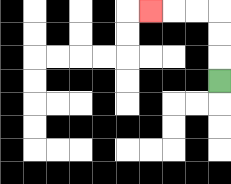{'start': '[9, 3]', 'end': '[6, 0]', 'path_directions': 'U,U,U,L,L,L', 'path_coordinates': '[[9, 3], [9, 2], [9, 1], [9, 0], [8, 0], [7, 0], [6, 0]]'}